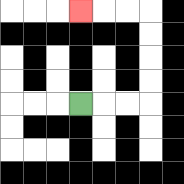{'start': '[3, 4]', 'end': '[3, 0]', 'path_directions': 'R,R,R,U,U,U,U,L,L,L', 'path_coordinates': '[[3, 4], [4, 4], [5, 4], [6, 4], [6, 3], [6, 2], [6, 1], [6, 0], [5, 0], [4, 0], [3, 0]]'}